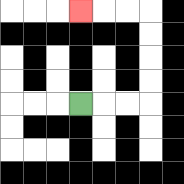{'start': '[3, 4]', 'end': '[3, 0]', 'path_directions': 'R,R,R,U,U,U,U,L,L,L', 'path_coordinates': '[[3, 4], [4, 4], [5, 4], [6, 4], [6, 3], [6, 2], [6, 1], [6, 0], [5, 0], [4, 0], [3, 0]]'}